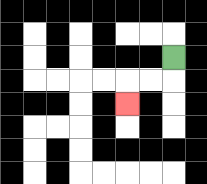{'start': '[7, 2]', 'end': '[5, 4]', 'path_directions': 'D,L,L,D', 'path_coordinates': '[[7, 2], [7, 3], [6, 3], [5, 3], [5, 4]]'}